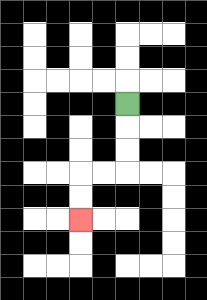{'start': '[5, 4]', 'end': '[3, 9]', 'path_directions': 'D,D,D,L,L,D,D', 'path_coordinates': '[[5, 4], [5, 5], [5, 6], [5, 7], [4, 7], [3, 7], [3, 8], [3, 9]]'}